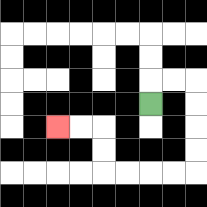{'start': '[6, 4]', 'end': '[2, 5]', 'path_directions': 'U,R,R,D,D,D,D,L,L,L,L,U,U,L,L', 'path_coordinates': '[[6, 4], [6, 3], [7, 3], [8, 3], [8, 4], [8, 5], [8, 6], [8, 7], [7, 7], [6, 7], [5, 7], [4, 7], [4, 6], [4, 5], [3, 5], [2, 5]]'}